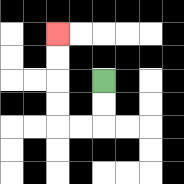{'start': '[4, 3]', 'end': '[2, 1]', 'path_directions': 'D,D,L,L,U,U,U,U', 'path_coordinates': '[[4, 3], [4, 4], [4, 5], [3, 5], [2, 5], [2, 4], [2, 3], [2, 2], [2, 1]]'}